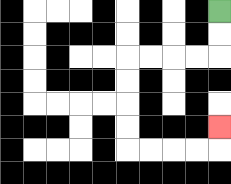{'start': '[9, 0]', 'end': '[9, 5]', 'path_directions': 'D,D,L,L,L,L,D,D,D,D,R,R,R,R,U', 'path_coordinates': '[[9, 0], [9, 1], [9, 2], [8, 2], [7, 2], [6, 2], [5, 2], [5, 3], [5, 4], [5, 5], [5, 6], [6, 6], [7, 6], [8, 6], [9, 6], [9, 5]]'}